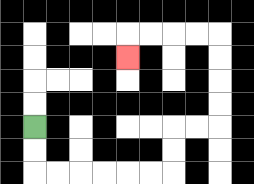{'start': '[1, 5]', 'end': '[5, 2]', 'path_directions': 'D,D,R,R,R,R,R,R,U,U,R,R,U,U,U,U,L,L,L,L,D', 'path_coordinates': '[[1, 5], [1, 6], [1, 7], [2, 7], [3, 7], [4, 7], [5, 7], [6, 7], [7, 7], [7, 6], [7, 5], [8, 5], [9, 5], [9, 4], [9, 3], [9, 2], [9, 1], [8, 1], [7, 1], [6, 1], [5, 1], [5, 2]]'}